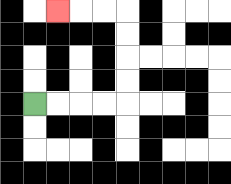{'start': '[1, 4]', 'end': '[2, 0]', 'path_directions': 'R,R,R,R,U,U,U,U,L,L,L', 'path_coordinates': '[[1, 4], [2, 4], [3, 4], [4, 4], [5, 4], [5, 3], [5, 2], [5, 1], [5, 0], [4, 0], [3, 0], [2, 0]]'}